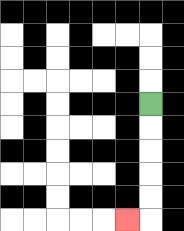{'start': '[6, 4]', 'end': '[5, 9]', 'path_directions': 'D,D,D,D,D,L', 'path_coordinates': '[[6, 4], [6, 5], [6, 6], [6, 7], [6, 8], [6, 9], [5, 9]]'}